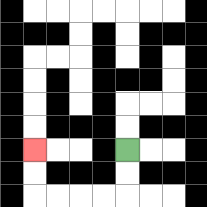{'start': '[5, 6]', 'end': '[1, 6]', 'path_directions': 'D,D,L,L,L,L,U,U', 'path_coordinates': '[[5, 6], [5, 7], [5, 8], [4, 8], [3, 8], [2, 8], [1, 8], [1, 7], [1, 6]]'}